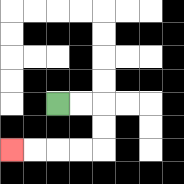{'start': '[2, 4]', 'end': '[0, 6]', 'path_directions': 'R,R,D,D,L,L,L,L', 'path_coordinates': '[[2, 4], [3, 4], [4, 4], [4, 5], [4, 6], [3, 6], [2, 6], [1, 6], [0, 6]]'}